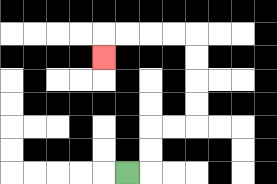{'start': '[5, 7]', 'end': '[4, 2]', 'path_directions': 'R,U,U,R,R,U,U,U,U,L,L,L,L,D', 'path_coordinates': '[[5, 7], [6, 7], [6, 6], [6, 5], [7, 5], [8, 5], [8, 4], [8, 3], [8, 2], [8, 1], [7, 1], [6, 1], [5, 1], [4, 1], [4, 2]]'}